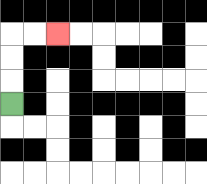{'start': '[0, 4]', 'end': '[2, 1]', 'path_directions': 'U,U,U,R,R', 'path_coordinates': '[[0, 4], [0, 3], [0, 2], [0, 1], [1, 1], [2, 1]]'}